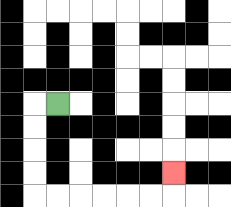{'start': '[2, 4]', 'end': '[7, 7]', 'path_directions': 'L,D,D,D,D,R,R,R,R,R,R,U', 'path_coordinates': '[[2, 4], [1, 4], [1, 5], [1, 6], [1, 7], [1, 8], [2, 8], [3, 8], [4, 8], [5, 8], [6, 8], [7, 8], [7, 7]]'}